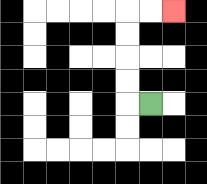{'start': '[6, 4]', 'end': '[7, 0]', 'path_directions': 'L,U,U,U,U,R,R', 'path_coordinates': '[[6, 4], [5, 4], [5, 3], [5, 2], [5, 1], [5, 0], [6, 0], [7, 0]]'}